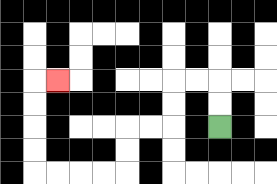{'start': '[9, 5]', 'end': '[2, 3]', 'path_directions': 'U,U,L,L,D,D,L,L,D,D,L,L,L,L,U,U,U,U,R', 'path_coordinates': '[[9, 5], [9, 4], [9, 3], [8, 3], [7, 3], [7, 4], [7, 5], [6, 5], [5, 5], [5, 6], [5, 7], [4, 7], [3, 7], [2, 7], [1, 7], [1, 6], [1, 5], [1, 4], [1, 3], [2, 3]]'}